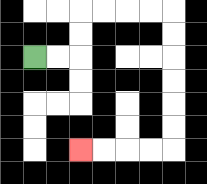{'start': '[1, 2]', 'end': '[3, 6]', 'path_directions': 'R,R,U,U,R,R,R,R,D,D,D,D,D,D,L,L,L,L', 'path_coordinates': '[[1, 2], [2, 2], [3, 2], [3, 1], [3, 0], [4, 0], [5, 0], [6, 0], [7, 0], [7, 1], [7, 2], [7, 3], [7, 4], [7, 5], [7, 6], [6, 6], [5, 6], [4, 6], [3, 6]]'}